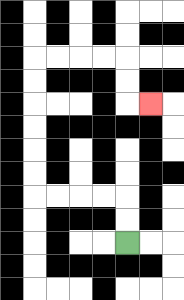{'start': '[5, 10]', 'end': '[6, 4]', 'path_directions': 'U,U,L,L,L,L,U,U,U,U,U,U,R,R,R,R,D,D,R', 'path_coordinates': '[[5, 10], [5, 9], [5, 8], [4, 8], [3, 8], [2, 8], [1, 8], [1, 7], [1, 6], [1, 5], [1, 4], [1, 3], [1, 2], [2, 2], [3, 2], [4, 2], [5, 2], [5, 3], [5, 4], [6, 4]]'}